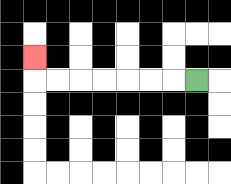{'start': '[8, 3]', 'end': '[1, 2]', 'path_directions': 'L,L,L,L,L,L,L,U', 'path_coordinates': '[[8, 3], [7, 3], [6, 3], [5, 3], [4, 3], [3, 3], [2, 3], [1, 3], [1, 2]]'}